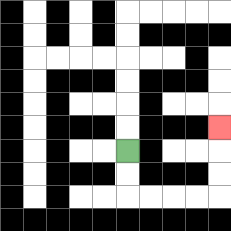{'start': '[5, 6]', 'end': '[9, 5]', 'path_directions': 'D,D,R,R,R,R,U,U,U', 'path_coordinates': '[[5, 6], [5, 7], [5, 8], [6, 8], [7, 8], [8, 8], [9, 8], [9, 7], [9, 6], [9, 5]]'}